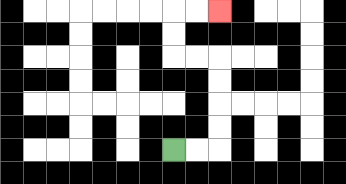{'start': '[7, 6]', 'end': '[9, 0]', 'path_directions': 'R,R,U,U,U,U,L,L,U,U,R,R', 'path_coordinates': '[[7, 6], [8, 6], [9, 6], [9, 5], [9, 4], [9, 3], [9, 2], [8, 2], [7, 2], [7, 1], [7, 0], [8, 0], [9, 0]]'}